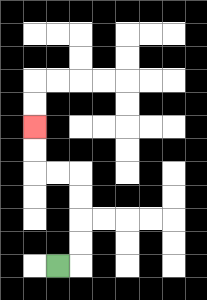{'start': '[2, 11]', 'end': '[1, 5]', 'path_directions': 'R,U,U,U,U,L,L,U,U', 'path_coordinates': '[[2, 11], [3, 11], [3, 10], [3, 9], [3, 8], [3, 7], [2, 7], [1, 7], [1, 6], [1, 5]]'}